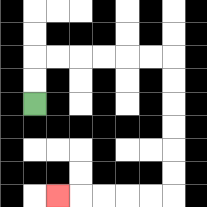{'start': '[1, 4]', 'end': '[2, 8]', 'path_directions': 'U,U,R,R,R,R,R,R,D,D,D,D,D,D,L,L,L,L,L', 'path_coordinates': '[[1, 4], [1, 3], [1, 2], [2, 2], [3, 2], [4, 2], [5, 2], [6, 2], [7, 2], [7, 3], [7, 4], [7, 5], [7, 6], [7, 7], [7, 8], [6, 8], [5, 8], [4, 8], [3, 8], [2, 8]]'}